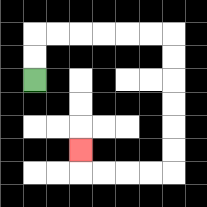{'start': '[1, 3]', 'end': '[3, 6]', 'path_directions': 'U,U,R,R,R,R,R,R,D,D,D,D,D,D,L,L,L,L,U', 'path_coordinates': '[[1, 3], [1, 2], [1, 1], [2, 1], [3, 1], [4, 1], [5, 1], [6, 1], [7, 1], [7, 2], [7, 3], [7, 4], [7, 5], [7, 6], [7, 7], [6, 7], [5, 7], [4, 7], [3, 7], [3, 6]]'}